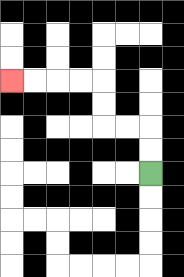{'start': '[6, 7]', 'end': '[0, 3]', 'path_directions': 'U,U,L,L,U,U,L,L,L,L', 'path_coordinates': '[[6, 7], [6, 6], [6, 5], [5, 5], [4, 5], [4, 4], [4, 3], [3, 3], [2, 3], [1, 3], [0, 3]]'}